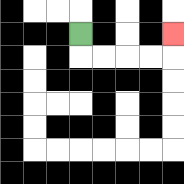{'start': '[3, 1]', 'end': '[7, 1]', 'path_directions': 'D,R,R,R,R,U', 'path_coordinates': '[[3, 1], [3, 2], [4, 2], [5, 2], [6, 2], [7, 2], [7, 1]]'}